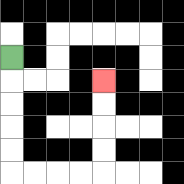{'start': '[0, 2]', 'end': '[4, 3]', 'path_directions': 'D,D,D,D,D,R,R,R,R,U,U,U,U', 'path_coordinates': '[[0, 2], [0, 3], [0, 4], [0, 5], [0, 6], [0, 7], [1, 7], [2, 7], [3, 7], [4, 7], [4, 6], [4, 5], [4, 4], [4, 3]]'}